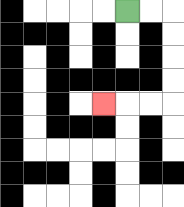{'start': '[5, 0]', 'end': '[4, 4]', 'path_directions': 'R,R,D,D,D,D,L,L,L', 'path_coordinates': '[[5, 0], [6, 0], [7, 0], [7, 1], [7, 2], [7, 3], [7, 4], [6, 4], [5, 4], [4, 4]]'}